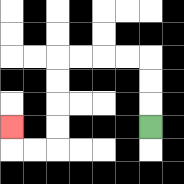{'start': '[6, 5]', 'end': '[0, 5]', 'path_directions': 'U,U,U,L,L,L,L,D,D,D,D,L,L,U', 'path_coordinates': '[[6, 5], [6, 4], [6, 3], [6, 2], [5, 2], [4, 2], [3, 2], [2, 2], [2, 3], [2, 4], [2, 5], [2, 6], [1, 6], [0, 6], [0, 5]]'}